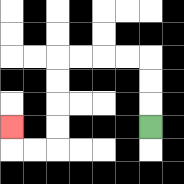{'start': '[6, 5]', 'end': '[0, 5]', 'path_directions': 'U,U,U,L,L,L,L,D,D,D,D,L,L,U', 'path_coordinates': '[[6, 5], [6, 4], [6, 3], [6, 2], [5, 2], [4, 2], [3, 2], [2, 2], [2, 3], [2, 4], [2, 5], [2, 6], [1, 6], [0, 6], [0, 5]]'}